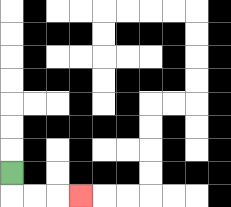{'start': '[0, 7]', 'end': '[3, 8]', 'path_directions': 'D,R,R,R', 'path_coordinates': '[[0, 7], [0, 8], [1, 8], [2, 8], [3, 8]]'}